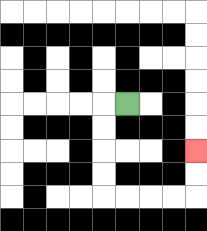{'start': '[5, 4]', 'end': '[8, 6]', 'path_directions': 'L,D,D,D,D,R,R,R,R,U,U', 'path_coordinates': '[[5, 4], [4, 4], [4, 5], [4, 6], [4, 7], [4, 8], [5, 8], [6, 8], [7, 8], [8, 8], [8, 7], [8, 6]]'}